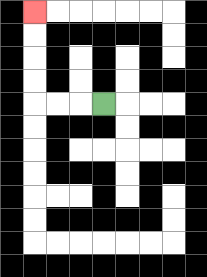{'start': '[4, 4]', 'end': '[1, 0]', 'path_directions': 'L,L,L,U,U,U,U', 'path_coordinates': '[[4, 4], [3, 4], [2, 4], [1, 4], [1, 3], [1, 2], [1, 1], [1, 0]]'}